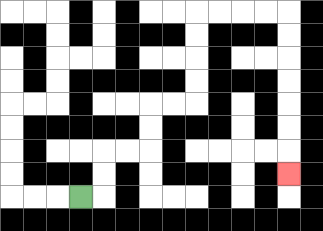{'start': '[3, 8]', 'end': '[12, 7]', 'path_directions': 'R,U,U,R,R,U,U,R,R,U,U,U,U,R,R,R,R,D,D,D,D,D,D,D', 'path_coordinates': '[[3, 8], [4, 8], [4, 7], [4, 6], [5, 6], [6, 6], [6, 5], [6, 4], [7, 4], [8, 4], [8, 3], [8, 2], [8, 1], [8, 0], [9, 0], [10, 0], [11, 0], [12, 0], [12, 1], [12, 2], [12, 3], [12, 4], [12, 5], [12, 6], [12, 7]]'}